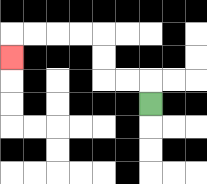{'start': '[6, 4]', 'end': '[0, 2]', 'path_directions': 'U,L,L,U,U,L,L,L,L,D', 'path_coordinates': '[[6, 4], [6, 3], [5, 3], [4, 3], [4, 2], [4, 1], [3, 1], [2, 1], [1, 1], [0, 1], [0, 2]]'}